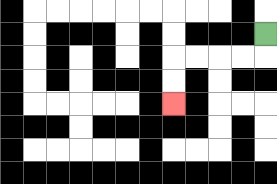{'start': '[11, 1]', 'end': '[7, 4]', 'path_directions': 'D,L,L,L,L,D,D', 'path_coordinates': '[[11, 1], [11, 2], [10, 2], [9, 2], [8, 2], [7, 2], [7, 3], [7, 4]]'}